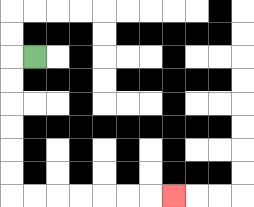{'start': '[1, 2]', 'end': '[7, 8]', 'path_directions': 'L,D,D,D,D,D,D,R,R,R,R,R,R,R', 'path_coordinates': '[[1, 2], [0, 2], [0, 3], [0, 4], [0, 5], [0, 6], [0, 7], [0, 8], [1, 8], [2, 8], [3, 8], [4, 8], [5, 8], [6, 8], [7, 8]]'}